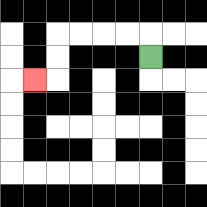{'start': '[6, 2]', 'end': '[1, 3]', 'path_directions': 'U,L,L,L,L,D,D,L', 'path_coordinates': '[[6, 2], [6, 1], [5, 1], [4, 1], [3, 1], [2, 1], [2, 2], [2, 3], [1, 3]]'}